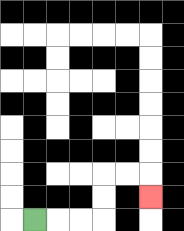{'start': '[1, 9]', 'end': '[6, 8]', 'path_directions': 'R,R,R,U,U,R,R,D', 'path_coordinates': '[[1, 9], [2, 9], [3, 9], [4, 9], [4, 8], [4, 7], [5, 7], [6, 7], [6, 8]]'}